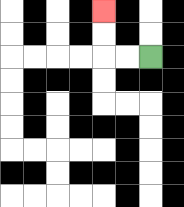{'start': '[6, 2]', 'end': '[4, 0]', 'path_directions': 'L,L,U,U', 'path_coordinates': '[[6, 2], [5, 2], [4, 2], [4, 1], [4, 0]]'}